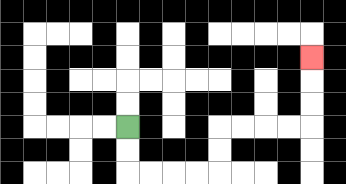{'start': '[5, 5]', 'end': '[13, 2]', 'path_directions': 'D,D,R,R,R,R,U,U,R,R,R,R,U,U,U', 'path_coordinates': '[[5, 5], [5, 6], [5, 7], [6, 7], [7, 7], [8, 7], [9, 7], [9, 6], [9, 5], [10, 5], [11, 5], [12, 5], [13, 5], [13, 4], [13, 3], [13, 2]]'}